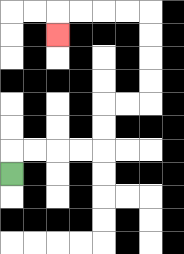{'start': '[0, 7]', 'end': '[2, 1]', 'path_directions': 'U,R,R,R,R,U,U,R,R,U,U,U,U,L,L,L,L,D', 'path_coordinates': '[[0, 7], [0, 6], [1, 6], [2, 6], [3, 6], [4, 6], [4, 5], [4, 4], [5, 4], [6, 4], [6, 3], [6, 2], [6, 1], [6, 0], [5, 0], [4, 0], [3, 0], [2, 0], [2, 1]]'}